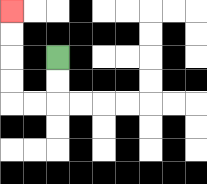{'start': '[2, 2]', 'end': '[0, 0]', 'path_directions': 'D,D,L,L,U,U,U,U', 'path_coordinates': '[[2, 2], [2, 3], [2, 4], [1, 4], [0, 4], [0, 3], [0, 2], [0, 1], [0, 0]]'}